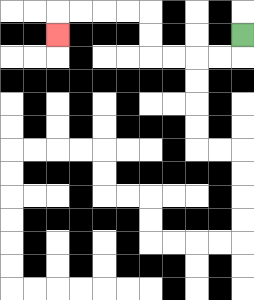{'start': '[10, 1]', 'end': '[2, 1]', 'path_directions': 'D,L,L,L,L,U,U,L,L,L,L,D', 'path_coordinates': '[[10, 1], [10, 2], [9, 2], [8, 2], [7, 2], [6, 2], [6, 1], [6, 0], [5, 0], [4, 0], [3, 0], [2, 0], [2, 1]]'}